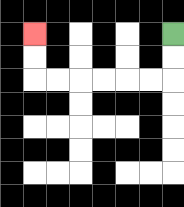{'start': '[7, 1]', 'end': '[1, 1]', 'path_directions': 'D,D,L,L,L,L,L,L,U,U', 'path_coordinates': '[[7, 1], [7, 2], [7, 3], [6, 3], [5, 3], [4, 3], [3, 3], [2, 3], [1, 3], [1, 2], [1, 1]]'}